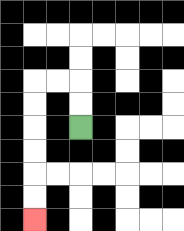{'start': '[3, 5]', 'end': '[1, 9]', 'path_directions': 'U,U,L,L,D,D,D,D,D,D', 'path_coordinates': '[[3, 5], [3, 4], [3, 3], [2, 3], [1, 3], [1, 4], [1, 5], [1, 6], [1, 7], [1, 8], [1, 9]]'}